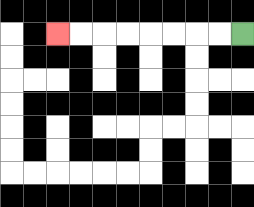{'start': '[10, 1]', 'end': '[2, 1]', 'path_directions': 'L,L,L,L,L,L,L,L', 'path_coordinates': '[[10, 1], [9, 1], [8, 1], [7, 1], [6, 1], [5, 1], [4, 1], [3, 1], [2, 1]]'}